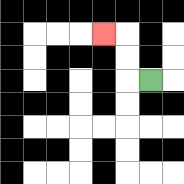{'start': '[6, 3]', 'end': '[4, 1]', 'path_directions': 'L,U,U,L', 'path_coordinates': '[[6, 3], [5, 3], [5, 2], [5, 1], [4, 1]]'}